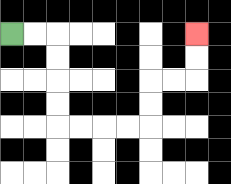{'start': '[0, 1]', 'end': '[8, 1]', 'path_directions': 'R,R,D,D,D,D,R,R,R,R,U,U,R,R,U,U', 'path_coordinates': '[[0, 1], [1, 1], [2, 1], [2, 2], [2, 3], [2, 4], [2, 5], [3, 5], [4, 5], [5, 5], [6, 5], [6, 4], [6, 3], [7, 3], [8, 3], [8, 2], [8, 1]]'}